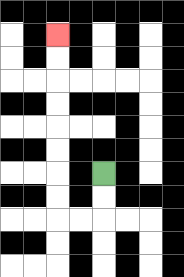{'start': '[4, 7]', 'end': '[2, 1]', 'path_directions': 'D,D,L,L,U,U,U,U,U,U,U,U', 'path_coordinates': '[[4, 7], [4, 8], [4, 9], [3, 9], [2, 9], [2, 8], [2, 7], [2, 6], [2, 5], [2, 4], [2, 3], [2, 2], [2, 1]]'}